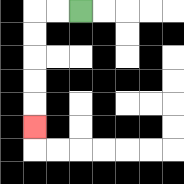{'start': '[3, 0]', 'end': '[1, 5]', 'path_directions': 'L,L,D,D,D,D,D', 'path_coordinates': '[[3, 0], [2, 0], [1, 0], [1, 1], [1, 2], [1, 3], [1, 4], [1, 5]]'}